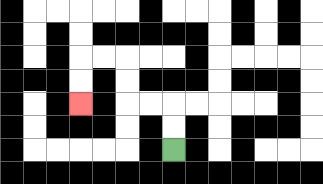{'start': '[7, 6]', 'end': '[3, 4]', 'path_directions': 'U,U,L,L,U,U,L,L,D,D', 'path_coordinates': '[[7, 6], [7, 5], [7, 4], [6, 4], [5, 4], [5, 3], [5, 2], [4, 2], [3, 2], [3, 3], [3, 4]]'}